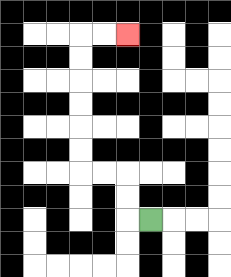{'start': '[6, 9]', 'end': '[5, 1]', 'path_directions': 'L,U,U,L,L,U,U,U,U,U,U,R,R', 'path_coordinates': '[[6, 9], [5, 9], [5, 8], [5, 7], [4, 7], [3, 7], [3, 6], [3, 5], [3, 4], [3, 3], [3, 2], [3, 1], [4, 1], [5, 1]]'}